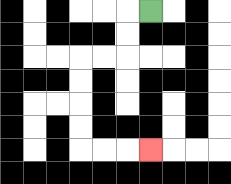{'start': '[6, 0]', 'end': '[6, 6]', 'path_directions': 'L,D,D,L,L,D,D,D,D,R,R,R', 'path_coordinates': '[[6, 0], [5, 0], [5, 1], [5, 2], [4, 2], [3, 2], [3, 3], [3, 4], [3, 5], [3, 6], [4, 6], [5, 6], [6, 6]]'}